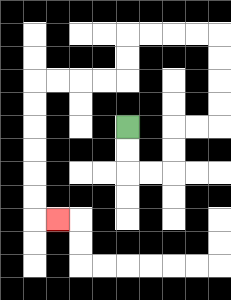{'start': '[5, 5]', 'end': '[2, 9]', 'path_directions': 'D,D,R,R,U,U,R,R,U,U,U,U,L,L,L,L,D,D,L,L,L,L,D,D,D,D,D,D,R', 'path_coordinates': '[[5, 5], [5, 6], [5, 7], [6, 7], [7, 7], [7, 6], [7, 5], [8, 5], [9, 5], [9, 4], [9, 3], [9, 2], [9, 1], [8, 1], [7, 1], [6, 1], [5, 1], [5, 2], [5, 3], [4, 3], [3, 3], [2, 3], [1, 3], [1, 4], [1, 5], [1, 6], [1, 7], [1, 8], [1, 9], [2, 9]]'}